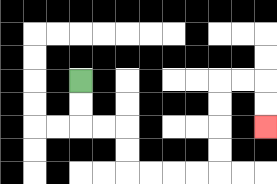{'start': '[3, 3]', 'end': '[11, 5]', 'path_directions': 'D,D,R,R,D,D,R,R,R,R,U,U,U,U,R,R,D,D', 'path_coordinates': '[[3, 3], [3, 4], [3, 5], [4, 5], [5, 5], [5, 6], [5, 7], [6, 7], [7, 7], [8, 7], [9, 7], [9, 6], [9, 5], [9, 4], [9, 3], [10, 3], [11, 3], [11, 4], [11, 5]]'}